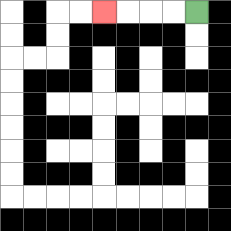{'start': '[8, 0]', 'end': '[4, 0]', 'path_directions': 'L,L,L,L', 'path_coordinates': '[[8, 0], [7, 0], [6, 0], [5, 0], [4, 0]]'}